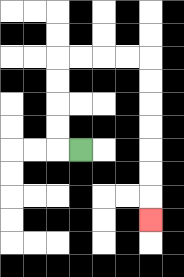{'start': '[3, 6]', 'end': '[6, 9]', 'path_directions': 'L,U,U,U,U,R,R,R,R,D,D,D,D,D,D,D', 'path_coordinates': '[[3, 6], [2, 6], [2, 5], [2, 4], [2, 3], [2, 2], [3, 2], [4, 2], [5, 2], [6, 2], [6, 3], [6, 4], [6, 5], [6, 6], [6, 7], [6, 8], [6, 9]]'}